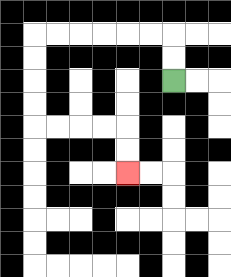{'start': '[7, 3]', 'end': '[5, 7]', 'path_directions': 'U,U,L,L,L,L,L,L,D,D,D,D,R,R,R,R,D,D', 'path_coordinates': '[[7, 3], [7, 2], [7, 1], [6, 1], [5, 1], [4, 1], [3, 1], [2, 1], [1, 1], [1, 2], [1, 3], [1, 4], [1, 5], [2, 5], [3, 5], [4, 5], [5, 5], [5, 6], [5, 7]]'}